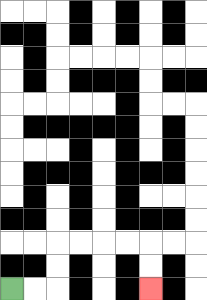{'start': '[0, 12]', 'end': '[6, 12]', 'path_directions': 'R,R,U,U,R,R,R,R,D,D', 'path_coordinates': '[[0, 12], [1, 12], [2, 12], [2, 11], [2, 10], [3, 10], [4, 10], [5, 10], [6, 10], [6, 11], [6, 12]]'}